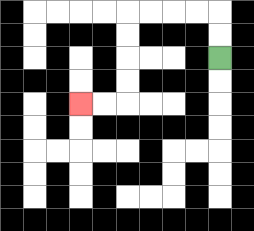{'start': '[9, 2]', 'end': '[3, 4]', 'path_directions': 'U,U,L,L,L,L,D,D,D,D,L,L', 'path_coordinates': '[[9, 2], [9, 1], [9, 0], [8, 0], [7, 0], [6, 0], [5, 0], [5, 1], [5, 2], [5, 3], [5, 4], [4, 4], [3, 4]]'}